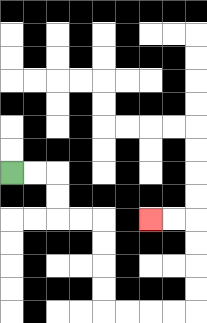{'start': '[0, 7]', 'end': '[6, 9]', 'path_directions': 'R,R,D,D,R,R,D,D,D,D,R,R,R,R,U,U,U,U,L,L', 'path_coordinates': '[[0, 7], [1, 7], [2, 7], [2, 8], [2, 9], [3, 9], [4, 9], [4, 10], [4, 11], [4, 12], [4, 13], [5, 13], [6, 13], [7, 13], [8, 13], [8, 12], [8, 11], [8, 10], [8, 9], [7, 9], [6, 9]]'}